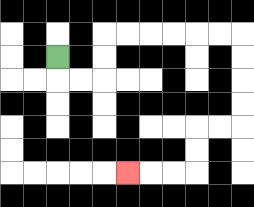{'start': '[2, 2]', 'end': '[5, 7]', 'path_directions': 'D,R,R,U,U,R,R,R,R,R,R,D,D,D,D,L,L,D,D,L,L,L', 'path_coordinates': '[[2, 2], [2, 3], [3, 3], [4, 3], [4, 2], [4, 1], [5, 1], [6, 1], [7, 1], [8, 1], [9, 1], [10, 1], [10, 2], [10, 3], [10, 4], [10, 5], [9, 5], [8, 5], [8, 6], [8, 7], [7, 7], [6, 7], [5, 7]]'}